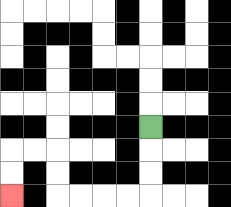{'start': '[6, 5]', 'end': '[0, 8]', 'path_directions': 'D,D,D,L,L,L,L,U,U,L,L,D,D', 'path_coordinates': '[[6, 5], [6, 6], [6, 7], [6, 8], [5, 8], [4, 8], [3, 8], [2, 8], [2, 7], [2, 6], [1, 6], [0, 6], [0, 7], [0, 8]]'}